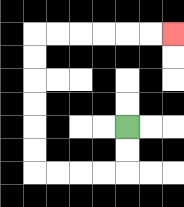{'start': '[5, 5]', 'end': '[7, 1]', 'path_directions': 'D,D,L,L,L,L,U,U,U,U,U,U,R,R,R,R,R,R', 'path_coordinates': '[[5, 5], [5, 6], [5, 7], [4, 7], [3, 7], [2, 7], [1, 7], [1, 6], [1, 5], [1, 4], [1, 3], [1, 2], [1, 1], [2, 1], [3, 1], [4, 1], [5, 1], [6, 1], [7, 1]]'}